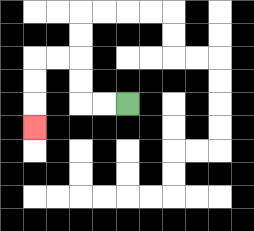{'start': '[5, 4]', 'end': '[1, 5]', 'path_directions': 'L,L,U,U,L,L,D,D,D', 'path_coordinates': '[[5, 4], [4, 4], [3, 4], [3, 3], [3, 2], [2, 2], [1, 2], [1, 3], [1, 4], [1, 5]]'}